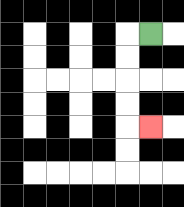{'start': '[6, 1]', 'end': '[6, 5]', 'path_directions': 'L,D,D,D,D,R', 'path_coordinates': '[[6, 1], [5, 1], [5, 2], [5, 3], [5, 4], [5, 5], [6, 5]]'}